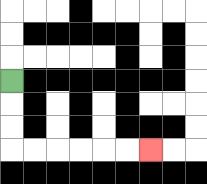{'start': '[0, 3]', 'end': '[6, 6]', 'path_directions': 'D,D,D,R,R,R,R,R,R', 'path_coordinates': '[[0, 3], [0, 4], [0, 5], [0, 6], [1, 6], [2, 6], [3, 6], [4, 6], [5, 6], [6, 6]]'}